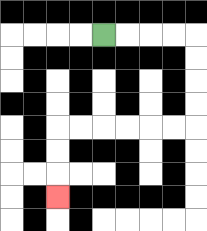{'start': '[4, 1]', 'end': '[2, 8]', 'path_directions': 'R,R,R,R,D,D,D,D,L,L,L,L,L,L,D,D,D', 'path_coordinates': '[[4, 1], [5, 1], [6, 1], [7, 1], [8, 1], [8, 2], [8, 3], [8, 4], [8, 5], [7, 5], [6, 5], [5, 5], [4, 5], [3, 5], [2, 5], [2, 6], [2, 7], [2, 8]]'}